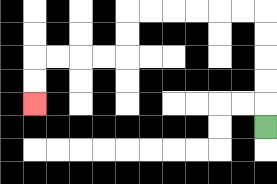{'start': '[11, 5]', 'end': '[1, 4]', 'path_directions': 'U,U,U,U,U,L,L,L,L,L,L,D,D,L,L,L,L,D,D', 'path_coordinates': '[[11, 5], [11, 4], [11, 3], [11, 2], [11, 1], [11, 0], [10, 0], [9, 0], [8, 0], [7, 0], [6, 0], [5, 0], [5, 1], [5, 2], [4, 2], [3, 2], [2, 2], [1, 2], [1, 3], [1, 4]]'}